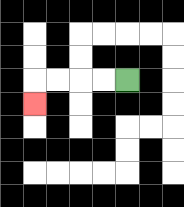{'start': '[5, 3]', 'end': '[1, 4]', 'path_directions': 'L,L,L,L,D', 'path_coordinates': '[[5, 3], [4, 3], [3, 3], [2, 3], [1, 3], [1, 4]]'}